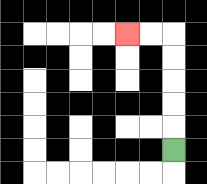{'start': '[7, 6]', 'end': '[5, 1]', 'path_directions': 'U,U,U,U,U,L,L', 'path_coordinates': '[[7, 6], [7, 5], [7, 4], [7, 3], [7, 2], [7, 1], [6, 1], [5, 1]]'}